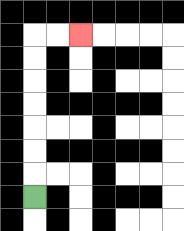{'start': '[1, 8]', 'end': '[3, 1]', 'path_directions': 'U,U,U,U,U,U,U,R,R', 'path_coordinates': '[[1, 8], [1, 7], [1, 6], [1, 5], [1, 4], [1, 3], [1, 2], [1, 1], [2, 1], [3, 1]]'}